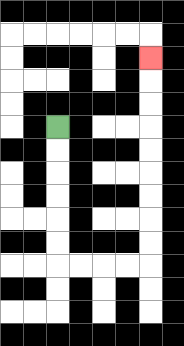{'start': '[2, 5]', 'end': '[6, 2]', 'path_directions': 'D,D,D,D,D,D,R,R,R,R,U,U,U,U,U,U,U,U,U', 'path_coordinates': '[[2, 5], [2, 6], [2, 7], [2, 8], [2, 9], [2, 10], [2, 11], [3, 11], [4, 11], [5, 11], [6, 11], [6, 10], [6, 9], [6, 8], [6, 7], [6, 6], [6, 5], [6, 4], [6, 3], [6, 2]]'}